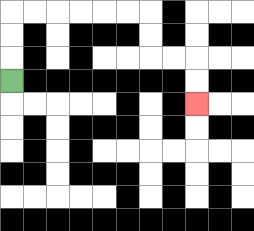{'start': '[0, 3]', 'end': '[8, 4]', 'path_directions': 'U,U,U,R,R,R,R,R,R,D,D,R,R,D,D', 'path_coordinates': '[[0, 3], [0, 2], [0, 1], [0, 0], [1, 0], [2, 0], [3, 0], [4, 0], [5, 0], [6, 0], [6, 1], [6, 2], [7, 2], [8, 2], [8, 3], [8, 4]]'}